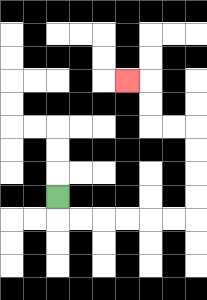{'start': '[2, 8]', 'end': '[5, 3]', 'path_directions': 'D,R,R,R,R,R,R,U,U,U,U,L,L,U,U,L', 'path_coordinates': '[[2, 8], [2, 9], [3, 9], [4, 9], [5, 9], [6, 9], [7, 9], [8, 9], [8, 8], [8, 7], [8, 6], [8, 5], [7, 5], [6, 5], [6, 4], [6, 3], [5, 3]]'}